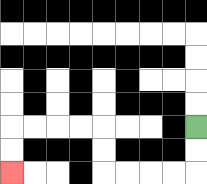{'start': '[8, 5]', 'end': '[0, 7]', 'path_directions': 'D,D,L,L,L,L,U,U,L,L,L,L,D,D', 'path_coordinates': '[[8, 5], [8, 6], [8, 7], [7, 7], [6, 7], [5, 7], [4, 7], [4, 6], [4, 5], [3, 5], [2, 5], [1, 5], [0, 5], [0, 6], [0, 7]]'}